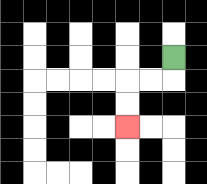{'start': '[7, 2]', 'end': '[5, 5]', 'path_directions': 'D,L,L,D,D', 'path_coordinates': '[[7, 2], [7, 3], [6, 3], [5, 3], [5, 4], [5, 5]]'}